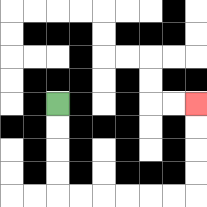{'start': '[2, 4]', 'end': '[8, 4]', 'path_directions': 'D,D,D,D,R,R,R,R,R,R,U,U,U,U', 'path_coordinates': '[[2, 4], [2, 5], [2, 6], [2, 7], [2, 8], [3, 8], [4, 8], [5, 8], [6, 8], [7, 8], [8, 8], [8, 7], [8, 6], [8, 5], [8, 4]]'}